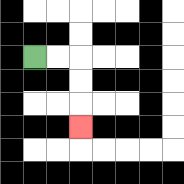{'start': '[1, 2]', 'end': '[3, 5]', 'path_directions': 'R,R,D,D,D', 'path_coordinates': '[[1, 2], [2, 2], [3, 2], [3, 3], [3, 4], [3, 5]]'}